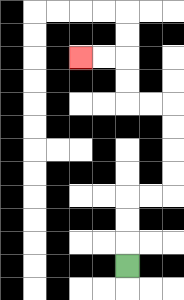{'start': '[5, 11]', 'end': '[3, 2]', 'path_directions': 'U,U,U,R,R,U,U,U,U,L,L,U,U,L,L', 'path_coordinates': '[[5, 11], [5, 10], [5, 9], [5, 8], [6, 8], [7, 8], [7, 7], [7, 6], [7, 5], [7, 4], [6, 4], [5, 4], [5, 3], [5, 2], [4, 2], [3, 2]]'}